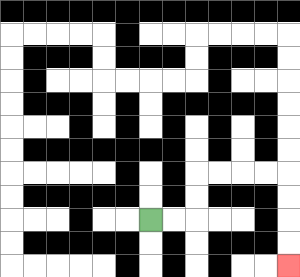{'start': '[6, 9]', 'end': '[12, 11]', 'path_directions': 'R,R,U,U,R,R,R,R,D,D,D,D', 'path_coordinates': '[[6, 9], [7, 9], [8, 9], [8, 8], [8, 7], [9, 7], [10, 7], [11, 7], [12, 7], [12, 8], [12, 9], [12, 10], [12, 11]]'}